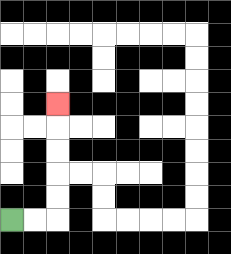{'start': '[0, 9]', 'end': '[2, 4]', 'path_directions': 'R,R,U,U,U,U,U', 'path_coordinates': '[[0, 9], [1, 9], [2, 9], [2, 8], [2, 7], [2, 6], [2, 5], [2, 4]]'}